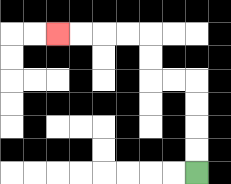{'start': '[8, 7]', 'end': '[2, 1]', 'path_directions': 'U,U,U,U,L,L,U,U,L,L,L,L', 'path_coordinates': '[[8, 7], [8, 6], [8, 5], [8, 4], [8, 3], [7, 3], [6, 3], [6, 2], [6, 1], [5, 1], [4, 1], [3, 1], [2, 1]]'}